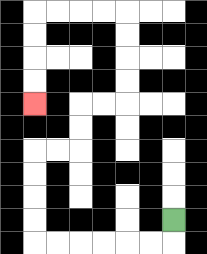{'start': '[7, 9]', 'end': '[1, 4]', 'path_directions': 'D,L,L,L,L,L,L,U,U,U,U,R,R,U,U,R,R,U,U,U,U,L,L,L,L,D,D,D,D', 'path_coordinates': '[[7, 9], [7, 10], [6, 10], [5, 10], [4, 10], [3, 10], [2, 10], [1, 10], [1, 9], [1, 8], [1, 7], [1, 6], [2, 6], [3, 6], [3, 5], [3, 4], [4, 4], [5, 4], [5, 3], [5, 2], [5, 1], [5, 0], [4, 0], [3, 0], [2, 0], [1, 0], [1, 1], [1, 2], [1, 3], [1, 4]]'}